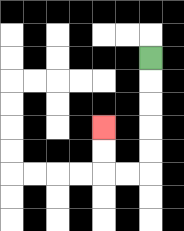{'start': '[6, 2]', 'end': '[4, 5]', 'path_directions': 'D,D,D,D,D,L,L,U,U', 'path_coordinates': '[[6, 2], [6, 3], [6, 4], [6, 5], [6, 6], [6, 7], [5, 7], [4, 7], [4, 6], [4, 5]]'}